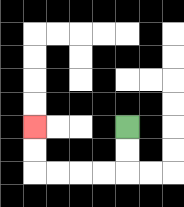{'start': '[5, 5]', 'end': '[1, 5]', 'path_directions': 'D,D,L,L,L,L,U,U', 'path_coordinates': '[[5, 5], [5, 6], [5, 7], [4, 7], [3, 7], [2, 7], [1, 7], [1, 6], [1, 5]]'}